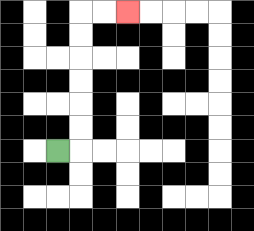{'start': '[2, 6]', 'end': '[5, 0]', 'path_directions': 'R,U,U,U,U,U,U,R,R', 'path_coordinates': '[[2, 6], [3, 6], [3, 5], [3, 4], [3, 3], [3, 2], [3, 1], [3, 0], [4, 0], [5, 0]]'}